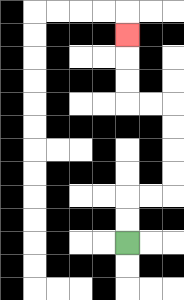{'start': '[5, 10]', 'end': '[5, 1]', 'path_directions': 'U,U,R,R,U,U,U,U,L,L,U,U,U', 'path_coordinates': '[[5, 10], [5, 9], [5, 8], [6, 8], [7, 8], [7, 7], [7, 6], [7, 5], [7, 4], [6, 4], [5, 4], [5, 3], [5, 2], [5, 1]]'}